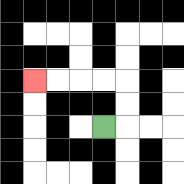{'start': '[4, 5]', 'end': '[1, 3]', 'path_directions': 'R,U,U,L,L,L,L', 'path_coordinates': '[[4, 5], [5, 5], [5, 4], [5, 3], [4, 3], [3, 3], [2, 3], [1, 3]]'}